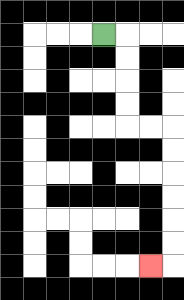{'start': '[4, 1]', 'end': '[6, 11]', 'path_directions': 'R,D,D,D,D,R,R,D,D,D,D,D,D,L', 'path_coordinates': '[[4, 1], [5, 1], [5, 2], [5, 3], [5, 4], [5, 5], [6, 5], [7, 5], [7, 6], [7, 7], [7, 8], [7, 9], [7, 10], [7, 11], [6, 11]]'}